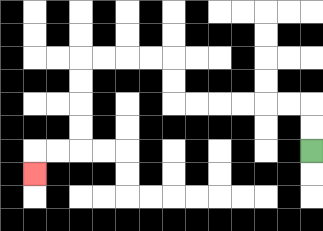{'start': '[13, 6]', 'end': '[1, 7]', 'path_directions': 'U,U,L,L,L,L,L,L,U,U,L,L,L,L,D,D,D,D,L,L,D', 'path_coordinates': '[[13, 6], [13, 5], [13, 4], [12, 4], [11, 4], [10, 4], [9, 4], [8, 4], [7, 4], [7, 3], [7, 2], [6, 2], [5, 2], [4, 2], [3, 2], [3, 3], [3, 4], [3, 5], [3, 6], [2, 6], [1, 6], [1, 7]]'}